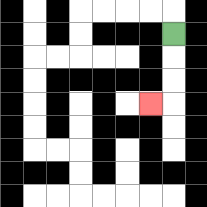{'start': '[7, 1]', 'end': '[6, 4]', 'path_directions': 'D,D,D,L', 'path_coordinates': '[[7, 1], [7, 2], [7, 3], [7, 4], [6, 4]]'}